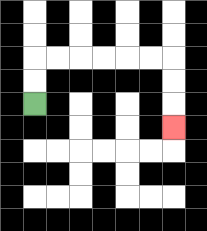{'start': '[1, 4]', 'end': '[7, 5]', 'path_directions': 'U,U,R,R,R,R,R,R,D,D,D', 'path_coordinates': '[[1, 4], [1, 3], [1, 2], [2, 2], [3, 2], [4, 2], [5, 2], [6, 2], [7, 2], [7, 3], [7, 4], [7, 5]]'}